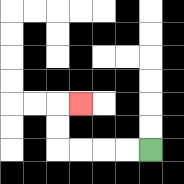{'start': '[6, 6]', 'end': '[3, 4]', 'path_directions': 'L,L,L,L,U,U,R', 'path_coordinates': '[[6, 6], [5, 6], [4, 6], [3, 6], [2, 6], [2, 5], [2, 4], [3, 4]]'}